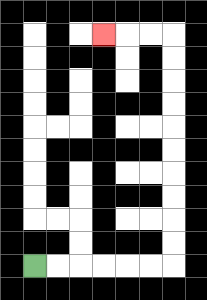{'start': '[1, 11]', 'end': '[4, 1]', 'path_directions': 'R,R,R,R,R,R,U,U,U,U,U,U,U,U,U,U,L,L,L', 'path_coordinates': '[[1, 11], [2, 11], [3, 11], [4, 11], [5, 11], [6, 11], [7, 11], [7, 10], [7, 9], [7, 8], [7, 7], [7, 6], [7, 5], [7, 4], [7, 3], [7, 2], [7, 1], [6, 1], [5, 1], [4, 1]]'}